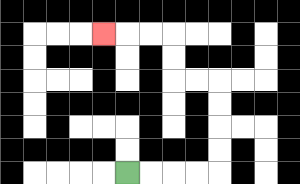{'start': '[5, 7]', 'end': '[4, 1]', 'path_directions': 'R,R,R,R,U,U,U,U,L,L,U,U,L,L,L', 'path_coordinates': '[[5, 7], [6, 7], [7, 7], [8, 7], [9, 7], [9, 6], [9, 5], [9, 4], [9, 3], [8, 3], [7, 3], [7, 2], [7, 1], [6, 1], [5, 1], [4, 1]]'}